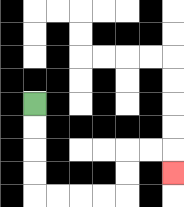{'start': '[1, 4]', 'end': '[7, 7]', 'path_directions': 'D,D,D,D,R,R,R,R,U,U,R,R,D', 'path_coordinates': '[[1, 4], [1, 5], [1, 6], [1, 7], [1, 8], [2, 8], [3, 8], [4, 8], [5, 8], [5, 7], [5, 6], [6, 6], [7, 6], [7, 7]]'}